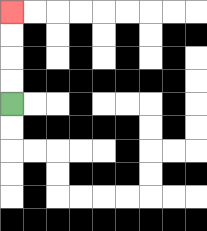{'start': '[0, 4]', 'end': '[0, 0]', 'path_directions': 'U,U,U,U', 'path_coordinates': '[[0, 4], [0, 3], [0, 2], [0, 1], [0, 0]]'}